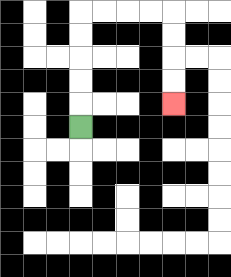{'start': '[3, 5]', 'end': '[7, 4]', 'path_directions': 'U,U,U,U,U,R,R,R,R,D,D,D,D', 'path_coordinates': '[[3, 5], [3, 4], [3, 3], [3, 2], [3, 1], [3, 0], [4, 0], [5, 0], [6, 0], [7, 0], [7, 1], [7, 2], [7, 3], [7, 4]]'}